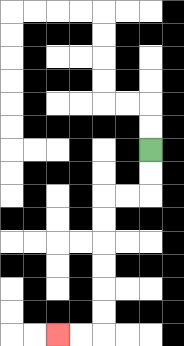{'start': '[6, 6]', 'end': '[2, 14]', 'path_directions': 'D,D,L,L,D,D,D,D,D,D,L,L', 'path_coordinates': '[[6, 6], [6, 7], [6, 8], [5, 8], [4, 8], [4, 9], [4, 10], [4, 11], [4, 12], [4, 13], [4, 14], [3, 14], [2, 14]]'}